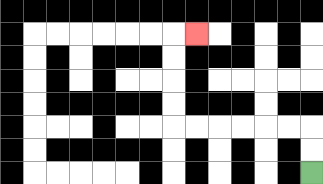{'start': '[13, 7]', 'end': '[8, 1]', 'path_directions': 'U,U,L,L,L,L,L,L,U,U,U,U,R', 'path_coordinates': '[[13, 7], [13, 6], [13, 5], [12, 5], [11, 5], [10, 5], [9, 5], [8, 5], [7, 5], [7, 4], [7, 3], [7, 2], [7, 1], [8, 1]]'}